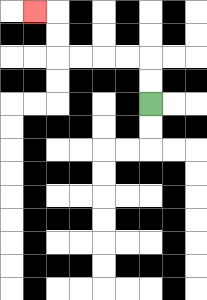{'start': '[6, 4]', 'end': '[1, 0]', 'path_directions': 'U,U,L,L,L,L,U,U,L', 'path_coordinates': '[[6, 4], [6, 3], [6, 2], [5, 2], [4, 2], [3, 2], [2, 2], [2, 1], [2, 0], [1, 0]]'}